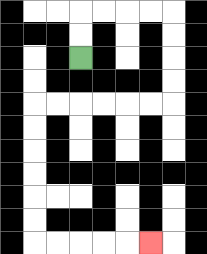{'start': '[3, 2]', 'end': '[6, 10]', 'path_directions': 'U,U,R,R,R,R,D,D,D,D,L,L,L,L,L,L,D,D,D,D,D,D,R,R,R,R,R', 'path_coordinates': '[[3, 2], [3, 1], [3, 0], [4, 0], [5, 0], [6, 0], [7, 0], [7, 1], [7, 2], [7, 3], [7, 4], [6, 4], [5, 4], [4, 4], [3, 4], [2, 4], [1, 4], [1, 5], [1, 6], [1, 7], [1, 8], [1, 9], [1, 10], [2, 10], [3, 10], [4, 10], [5, 10], [6, 10]]'}